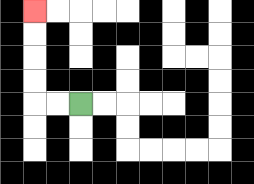{'start': '[3, 4]', 'end': '[1, 0]', 'path_directions': 'L,L,U,U,U,U', 'path_coordinates': '[[3, 4], [2, 4], [1, 4], [1, 3], [1, 2], [1, 1], [1, 0]]'}